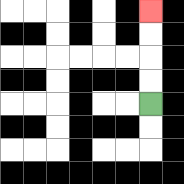{'start': '[6, 4]', 'end': '[6, 0]', 'path_directions': 'U,U,U,U', 'path_coordinates': '[[6, 4], [6, 3], [6, 2], [6, 1], [6, 0]]'}